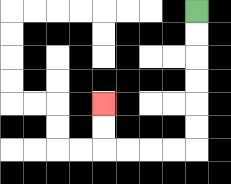{'start': '[8, 0]', 'end': '[4, 4]', 'path_directions': 'D,D,D,D,D,D,L,L,L,L,U,U', 'path_coordinates': '[[8, 0], [8, 1], [8, 2], [8, 3], [8, 4], [8, 5], [8, 6], [7, 6], [6, 6], [5, 6], [4, 6], [4, 5], [4, 4]]'}